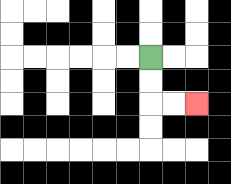{'start': '[6, 2]', 'end': '[8, 4]', 'path_directions': 'D,D,R,R', 'path_coordinates': '[[6, 2], [6, 3], [6, 4], [7, 4], [8, 4]]'}